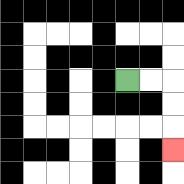{'start': '[5, 3]', 'end': '[7, 6]', 'path_directions': 'R,R,D,D,D', 'path_coordinates': '[[5, 3], [6, 3], [7, 3], [7, 4], [7, 5], [7, 6]]'}